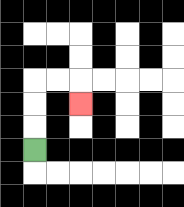{'start': '[1, 6]', 'end': '[3, 4]', 'path_directions': 'U,U,U,R,R,D', 'path_coordinates': '[[1, 6], [1, 5], [1, 4], [1, 3], [2, 3], [3, 3], [3, 4]]'}